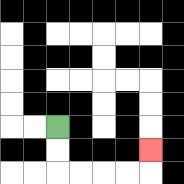{'start': '[2, 5]', 'end': '[6, 6]', 'path_directions': 'D,D,R,R,R,R,U', 'path_coordinates': '[[2, 5], [2, 6], [2, 7], [3, 7], [4, 7], [5, 7], [6, 7], [6, 6]]'}